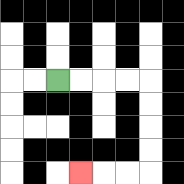{'start': '[2, 3]', 'end': '[3, 7]', 'path_directions': 'R,R,R,R,D,D,D,D,L,L,L', 'path_coordinates': '[[2, 3], [3, 3], [4, 3], [5, 3], [6, 3], [6, 4], [6, 5], [6, 6], [6, 7], [5, 7], [4, 7], [3, 7]]'}